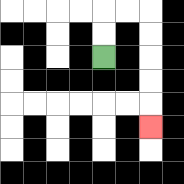{'start': '[4, 2]', 'end': '[6, 5]', 'path_directions': 'U,U,R,R,D,D,D,D,D', 'path_coordinates': '[[4, 2], [4, 1], [4, 0], [5, 0], [6, 0], [6, 1], [6, 2], [6, 3], [6, 4], [6, 5]]'}